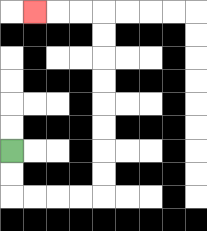{'start': '[0, 6]', 'end': '[1, 0]', 'path_directions': 'D,D,R,R,R,R,U,U,U,U,U,U,U,U,L,L,L', 'path_coordinates': '[[0, 6], [0, 7], [0, 8], [1, 8], [2, 8], [3, 8], [4, 8], [4, 7], [4, 6], [4, 5], [4, 4], [4, 3], [4, 2], [4, 1], [4, 0], [3, 0], [2, 0], [1, 0]]'}